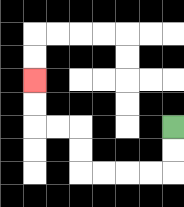{'start': '[7, 5]', 'end': '[1, 3]', 'path_directions': 'D,D,L,L,L,L,U,U,L,L,U,U', 'path_coordinates': '[[7, 5], [7, 6], [7, 7], [6, 7], [5, 7], [4, 7], [3, 7], [3, 6], [3, 5], [2, 5], [1, 5], [1, 4], [1, 3]]'}